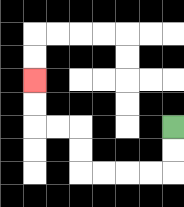{'start': '[7, 5]', 'end': '[1, 3]', 'path_directions': 'D,D,L,L,L,L,U,U,L,L,U,U', 'path_coordinates': '[[7, 5], [7, 6], [7, 7], [6, 7], [5, 7], [4, 7], [3, 7], [3, 6], [3, 5], [2, 5], [1, 5], [1, 4], [1, 3]]'}